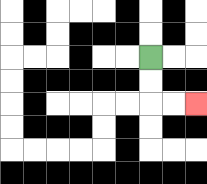{'start': '[6, 2]', 'end': '[8, 4]', 'path_directions': 'D,D,R,R', 'path_coordinates': '[[6, 2], [6, 3], [6, 4], [7, 4], [8, 4]]'}